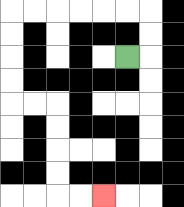{'start': '[5, 2]', 'end': '[4, 8]', 'path_directions': 'R,U,U,L,L,L,L,L,L,D,D,D,D,R,R,D,D,D,D,R,R', 'path_coordinates': '[[5, 2], [6, 2], [6, 1], [6, 0], [5, 0], [4, 0], [3, 0], [2, 0], [1, 0], [0, 0], [0, 1], [0, 2], [0, 3], [0, 4], [1, 4], [2, 4], [2, 5], [2, 6], [2, 7], [2, 8], [3, 8], [4, 8]]'}